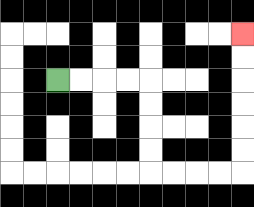{'start': '[2, 3]', 'end': '[10, 1]', 'path_directions': 'R,R,R,R,D,D,D,D,R,R,R,R,U,U,U,U,U,U', 'path_coordinates': '[[2, 3], [3, 3], [4, 3], [5, 3], [6, 3], [6, 4], [6, 5], [6, 6], [6, 7], [7, 7], [8, 7], [9, 7], [10, 7], [10, 6], [10, 5], [10, 4], [10, 3], [10, 2], [10, 1]]'}